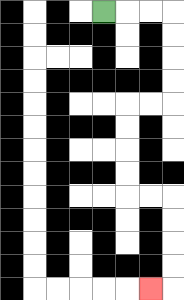{'start': '[4, 0]', 'end': '[6, 12]', 'path_directions': 'R,R,R,D,D,D,D,L,L,D,D,D,D,R,R,D,D,D,D,L', 'path_coordinates': '[[4, 0], [5, 0], [6, 0], [7, 0], [7, 1], [7, 2], [7, 3], [7, 4], [6, 4], [5, 4], [5, 5], [5, 6], [5, 7], [5, 8], [6, 8], [7, 8], [7, 9], [7, 10], [7, 11], [7, 12], [6, 12]]'}